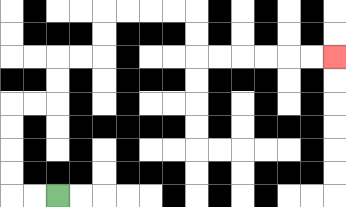{'start': '[2, 8]', 'end': '[14, 2]', 'path_directions': 'L,L,U,U,U,U,R,R,U,U,R,R,U,U,R,R,R,R,D,D,R,R,R,R,R,R', 'path_coordinates': '[[2, 8], [1, 8], [0, 8], [0, 7], [0, 6], [0, 5], [0, 4], [1, 4], [2, 4], [2, 3], [2, 2], [3, 2], [4, 2], [4, 1], [4, 0], [5, 0], [6, 0], [7, 0], [8, 0], [8, 1], [8, 2], [9, 2], [10, 2], [11, 2], [12, 2], [13, 2], [14, 2]]'}